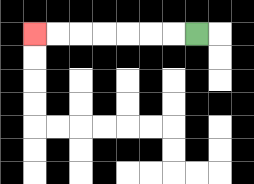{'start': '[8, 1]', 'end': '[1, 1]', 'path_directions': 'L,L,L,L,L,L,L', 'path_coordinates': '[[8, 1], [7, 1], [6, 1], [5, 1], [4, 1], [3, 1], [2, 1], [1, 1]]'}